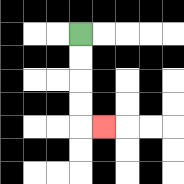{'start': '[3, 1]', 'end': '[4, 5]', 'path_directions': 'D,D,D,D,R', 'path_coordinates': '[[3, 1], [3, 2], [3, 3], [3, 4], [3, 5], [4, 5]]'}